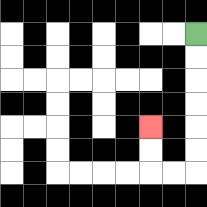{'start': '[8, 1]', 'end': '[6, 5]', 'path_directions': 'D,D,D,D,D,D,L,L,U,U', 'path_coordinates': '[[8, 1], [8, 2], [8, 3], [8, 4], [8, 5], [8, 6], [8, 7], [7, 7], [6, 7], [6, 6], [6, 5]]'}